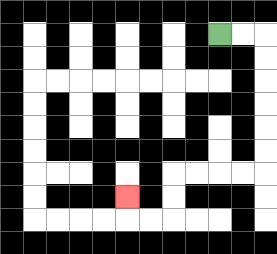{'start': '[9, 1]', 'end': '[5, 8]', 'path_directions': 'R,R,D,D,D,D,D,D,L,L,L,L,D,D,L,L,U', 'path_coordinates': '[[9, 1], [10, 1], [11, 1], [11, 2], [11, 3], [11, 4], [11, 5], [11, 6], [11, 7], [10, 7], [9, 7], [8, 7], [7, 7], [7, 8], [7, 9], [6, 9], [5, 9], [5, 8]]'}